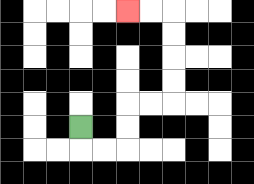{'start': '[3, 5]', 'end': '[5, 0]', 'path_directions': 'D,R,R,U,U,R,R,U,U,U,U,L,L', 'path_coordinates': '[[3, 5], [3, 6], [4, 6], [5, 6], [5, 5], [5, 4], [6, 4], [7, 4], [7, 3], [7, 2], [7, 1], [7, 0], [6, 0], [5, 0]]'}